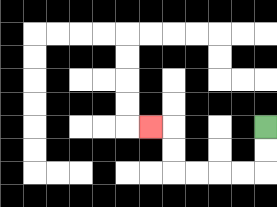{'start': '[11, 5]', 'end': '[6, 5]', 'path_directions': 'D,D,L,L,L,L,U,U,L', 'path_coordinates': '[[11, 5], [11, 6], [11, 7], [10, 7], [9, 7], [8, 7], [7, 7], [7, 6], [7, 5], [6, 5]]'}